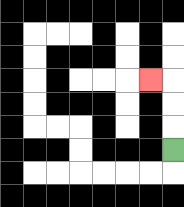{'start': '[7, 6]', 'end': '[6, 3]', 'path_directions': 'U,U,U,L', 'path_coordinates': '[[7, 6], [7, 5], [7, 4], [7, 3], [6, 3]]'}